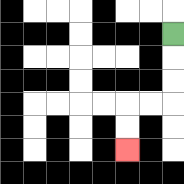{'start': '[7, 1]', 'end': '[5, 6]', 'path_directions': 'D,D,D,L,L,D,D', 'path_coordinates': '[[7, 1], [7, 2], [7, 3], [7, 4], [6, 4], [5, 4], [5, 5], [5, 6]]'}